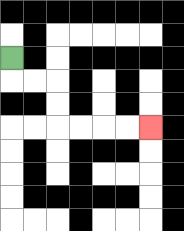{'start': '[0, 2]', 'end': '[6, 5]', 'path_directions': 'D,R,R,D,D,R,R,R,R', 'path_coordinates': '[[0, 2], [0, 3], [1, 3], [2, 3], [2, 4], [2, 5], [3, 5], [4, 5], [5, 5], [6, 5]]'}